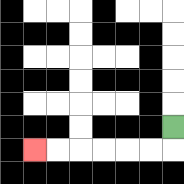{'start': '[7, 5]', 'end': '[1, 6]', 'path_directions': 'D,L,L,L,L,L,L', 'path_coordinates': '[[7, 5], [7, 6], [6, 6], [5, 6], [4, 6], [3, 6], [2, 6], [1, 6]]'}